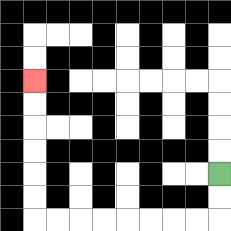{'start': '[9, 7]', 'end': '[1, 3]', 'path_directions': 'D,D,L,L,L,L,L,L,L,L,U,U,U,U,U,U', 'path_coordinates': '[[9, 7], [9, 8], [9, 9], [8, 9], [7, 9], [6, 9], [5, 9], [4, 9], [3, 9], [2, 9], [1, 9], [1, 8], [1, 7], [1, 6], [1, 5], [1, 4], [1, 3]]'}